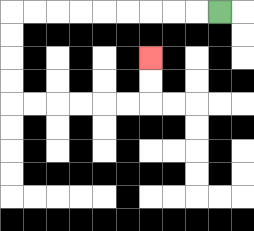{'start': '[9, 0]', 'end': '[6, 2]', 'path_directions': 'L,L,L,L,L,L,L,L,L,D,D,D,D,R,R,R,R,R,R,U,U', 'path_coordinates': '[[9, 0], [8, 0], [7, 0], [6, 0], [5, 0], [4, 0], [3, 0], [2, 0], [1, 0], [0, 0], [0, 1], [0, 2], [0, 3], [0, 4], [1, 4], [2, 4], [3, 4], [4, 4], [5, 4], [6, 4], [6, 3], [6, 2]]'}